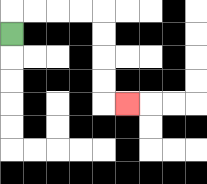{'start': '[0, 1]', 'end': '[5, 4]', 'path_directions': 'U,R,R,R,R,D,D,D,D,R', 'path_coordinates': '[[0, 1], [0, 0], [1, 0], [2, 0], [3, 0], [4, 0], [4, 1], [4, 2], [4, 3], [4, 4], [5, 4]]'}